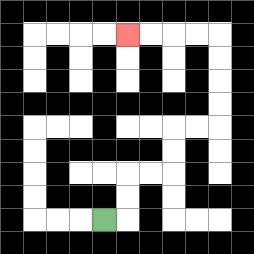{'start': '[4, 9]', 'end': '[5, 1]', 'path_directions': 'R,U,U,R,R,U,U,R,R,U,U,U,U,L,L,L,L', 'path_coordinates': '[[4, 9], [5, 9], [5, 8], [5, 7], [6, 7], [7, 7], [7, 6], [7, 5], [8, 5], [9, 5], [9, 4], [9, 3], [9, 2], [9, 1], [8, 1], [7, 1], [6, 1], [5, 1]]'}